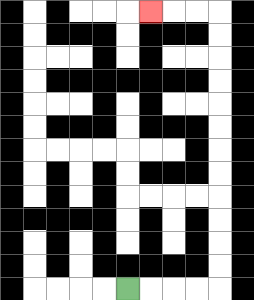{'start': '[5, 12]', 'end': '[6, 0]', 'path_directions': 'R,R,R,R,U,U,U,U,U,U,U,U,U,U,U,U,L,L,L', 'path_coordinates': '[[5, 12], [6, 12], [7, 12], [8, 12], [9, 12], [9, 11], [9, 10], [9, 9], [9, 8], [9, 7], [9, 6], [9, 5], [9, 4], [9, 3], [9, 2], [9, 1], [9, 0], [8, 0], [7, 0], [6, 0]]'}